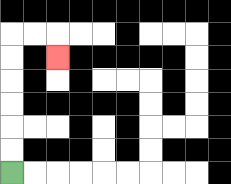{'start': '[0, 7]', 'end': '[2, 2]', 'path_directions': 'U,U,U,U,U,U,R,R,D', 'path_coordinates': '[[0, 7], [0, 6], [0, 5], [0, 4], [0, 3], [0, 2], [0, 1], [1, 1], [2, 1], [2, 2]]'}